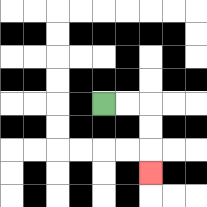{'start': '[4, 4]', 'end': '[6, 7]', 'path_directions': 'R,R,D,D,D', 'path_coordinates': '[[4, 4], [5, 4], [6, 4], [6, 5], [6, 6], [6, 7]]'}